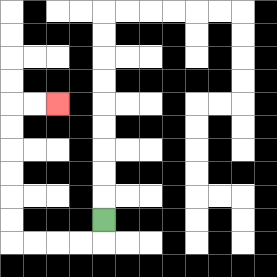{'start': '[4, 9]', 'end': '[2, 4]', 'path_directions': 'D,L,L,L,L,U,U,U,U,U,U,R,R', 'path_coordinates': '[[4, 9], [4, 10], [3, 10], [2, 10], [1, 10], [0, 10], [0, 9], [0, 8], [0, 7], [0, 6], [0, 5], [0, 4], [1, 4], [2, 4]]'}